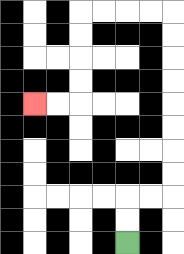{'start': '[5, 10]', 'end': '[1, 4]', 'path_directions': 'U,U,R,R,U,U,U,U,U,U,U,U,L,L,L,L,D,D,D,D,L,L', 'path_coordinates': '[[5, 10], [5, 9], [5, 8], [6, 8], [7, 8], [7, 7], [7, 6], [7, 5], [7, 4], [7, 3], [7, 2], [7, 1], [7, 0], [6, 0], [5, 0], [4, 0], [3, 0], [3, 1], [3, 2], [3, 3], [3, 4], [2, 4], [1, 4]]'}